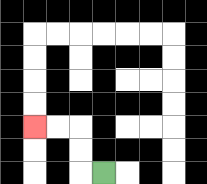{'start': '[4, 7]', 'end': '[1, 5]', 'path_directions': 'L,U,U,L,L', 'path_coordinates': '[[4, 7], [3, 7], [3, 6], [3, 5], [2, 5], [1, 5]]'}